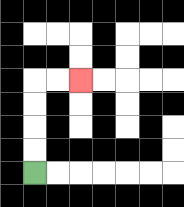{'start': '[1, 7]', 'end': '[3, 3]', 'path_directions': 'U,U,U,U,R,R', 'path_coordinates': '[[1, 7], [1, 6], [1, 5], [1, 4], [1, 3], [2, 3], [3, 3]]'}